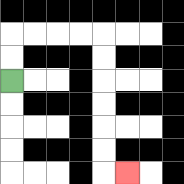{'start': '[0, 3]', 'end': '[5, 7]', 'path_directions': 'U,U,R,R,R,R,D,D,D,D,D,D,R', 'path_coordinates': '[[0, 3], [0, 2], [0, 1], [1, 1], [2, 1], [3, 1], [4, 1], [4, 2], [4, 3], [4, 4], [4, 5], [4, 6], [4, 7], [5, 7]]'}